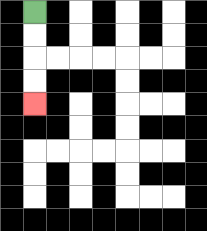{'start': '[1, 0]', 'end': '[1, 4]', 'path_directions': 'D,D,D,D', 'path_coordinates': '[[1, 0], [1, 1], [1, 2], [1, 3], [1, 4]]'}